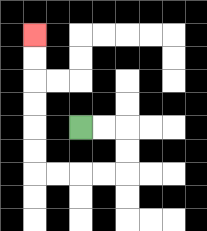{'start': '[3, 5]', 'end': '[1, 1]', 'path_directions': 'R,R,D,D,L,L,L,L,U,U,U,U,U,U', 'path_coordinates': '[[3, 5], [4, 5], [5, 5], [5, 6], [5, 7], [4, 7], [3, 7], [2, 7], [1, 7], [1, 6], [1, 5], [1, 4], [1, 3], [1, 2], [1, 1]]'}